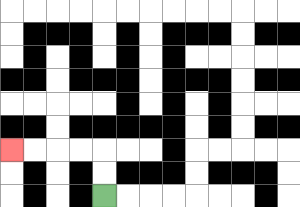{'start': '[4, 8]', 'end': '[0, 6]', 'path_directions': 'U,U,L,L,L,L', 'path_coordinates': '[[4, 8], [4, 7], [4, 6], [3, 6], [2, 6], [1, 6], [0, 6]]'}